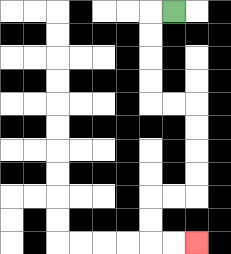{'start': '[7, 0]', 'end': '[8, 10]', 'path_directions': 'L,D,D,D,D,R,R,D,D,D,D,L,L,D,D,R,R', 'path_coordinates': '[[7, 0], [6, 0], [6, 1], [6, 2], [6, 3], [6, 4], [7, 4], [8, 4], [8, 5], [8, 6], [8, 7], [8, 8], [7, 8], [6, 8], [6, 9], [6, 10], [7, 10], [8, 10]]'}